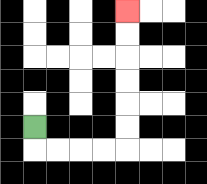{'start': '[1, 5]', 'end': '[5, 0]', 'path_directions': 'D,R,R,R,R,U,U,U,U,U,U', 'path_coordinates': '[[1, 5], [1, 6], [2, 6], [3, 6], [4, 6], [5, 6], [5, 5], [5, 4], [5, 3], [5, 2], [5, 1], [5, 0]]'}